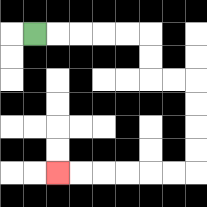{'start': '[1, 1]', 'end': '[2, 7]', 'path_directions': 'R,R,R,R,R,D,D,R,R,D,D,D,D,L,L,L,L,L,L', 'path_coordinates': '[[1, 1], [2, 1], [3, 1], [4, 1], [5, 1], [6, 1], [6, 2], [6, 3], [7, 3], [8, 3], [8, 4], [8, 5], [8, 6], [8, 7], [7, 7], [6, 7], [5, 7], [4, 7], [3, 7], [2, 7]]'}